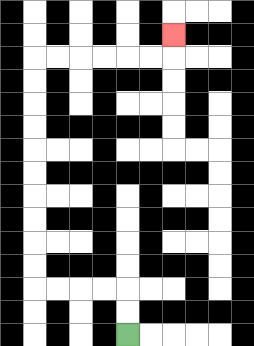{'start': '[5, 14]', 'end': '[7, 1]', 'path_directions': 'U,U,L,L,L,L,U,U,U,U,U,U,U,U,U,U,R,R,R,R,R,R,U', 'path_coordinates': '[[5, 14], [5, 13], [5, 12], [4, 12], [3, 12], [2, 12], [1, 12], [1, 11], [1, 10], [1, 9], [1, 8], [1, 7], [1, 6], [1, 5], [1, 4], [1, 3], [1, 2], [2, 2], [3, 2], [4, 2], [5, 2], [6, 2], [7, 2], [7, 1]]'}